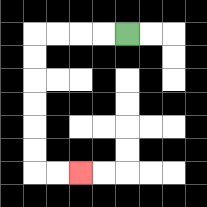{'start': '[5, 1]', 'end': '[3, 7]', 'path_directions': 'L,L,L,L,D,D,D,D,D,D,R,R', 'path_coordinates': '[[5, 1], [4, 1], [3, 1], [2, 1], [1, 1], [1, 2], [1, 3], [1, 4], [1, 5], [1, 6], [1, 7], [2, 7], [3, 7]]'}